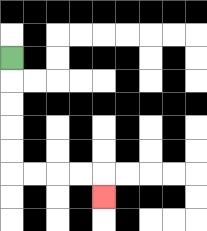{'start': '[0, 2]', 'end': '[4, 8]', 'path_directions': 'D,D,D,D,D,R,R,R,R,D', 'path_coordinates': '[[0, 2], [0, 3], [0, 4], [0, 5], [0, 6], [0, 7], [1, 7], [2, 7], [3, 7], [4, 7], [4, 8]]'}